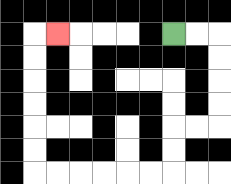{'start': '[7, 1]', 'end': '[2, 1]', 'path_directions': 'R,R,D,D,D,D,L,L,D,D,L,L,L,L,L,L,U,U,U,U,U,U,R', 'path_coordinates': '[[7, 1], [8, 1], [9, 1], [9, 2], [9, 3], [9, 4], [9, 5], [8, 5], [7, 5], [7, 6], [7, 7], [6, 7], [5, 7], [4, 7], [3, 7], [2, 7], [1, 7], [1, 6], [1, 5], [1, 4], [1, 3], [1, 2], [1, 1], [2, 1]]'}